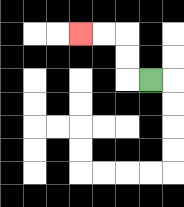{'start': '[6, 3]', 'end': '[3, 1]', 'path_directions': 'L,U,U,L,L', 'path_coordinates': '[[6, 3], [5, 3], [5, 2], [5, 1], [4, 1], [3, 1]]'}